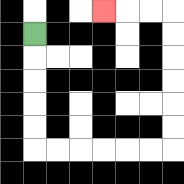{'start': '[1, 1]', 'end': '[4, 0]', 'path_directions': 'D,D,D,D,D,R,R,R,R,R,R,U,U,U,U,U,U,L,L,L', 'path_coordinates': '[[1, 1], [1, 2], [1, 3], [1, 4], [1, 5], [1, 6], [2, 6], [3, 6], [4, 6], [5, 6], [6, 6], [7, 6], [7, 5], [7, 4], [7, 3], [7, 2], [7, 1], [7, 0], [6, 0], [5, 0], [4, 0]]'}